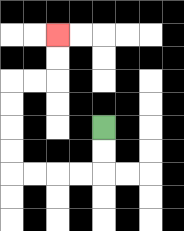{'start': '[4, 5]', 'end': '[2, 1]', 'path_directions': 'D,D,L,L,L,L,U,U,U,U,R,R,U,U', 'path_coordinates': '[[4, 5], [4, 6], [4, 7], [3, 7], [2, 7], [1, 7], [0, 7], [0, 6], [0, 5], [0, 4], [0, 3], [1, 3], [2, 3], [2, 2], [2, 1]]'}